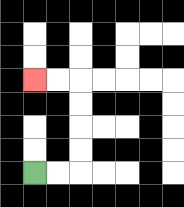{'start': '[1, 7]', 'end': '[1, 3]', 'path_directions': 'R,R,U,U,U,U,L,L', 'path_coordinates': '[[1, 7], [2, 7], [3, 7], [3, 6], [3, 5], [3, 4], [3, 3], [2, 3], [1, 3]]'}